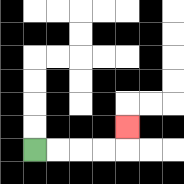{'start': '[1, 6]', 'end': '[5, 5]', 'path_directions': 'R,R,R,R,U', 'path_coordinates': '[[1, 6], [2, 6], [3, 6], [4, 6], [5, 6], [5, 5]]'}